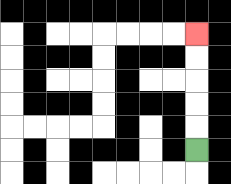{'start': '[8, 6]', 'end': '[8, 1]', 'path_directions': 'U,U,U,U,U', 'path_coordinates': '[[8, 6], [8, 5], [8, 4], [8, 3], [8, 2], [8, 1]]'}